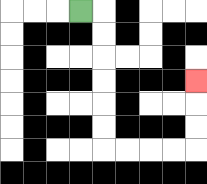{'start': '[3, 0]', 'end': '[8, 3]', 'path_directions': 'R,D,D,D,D,D,D,R,R,R,R,U,U,U', 'path_coordinates': '[[3, 0], [4, 0], [4, 1], [4, 2], [4, 3], [4, 4], [4, 5], [4, 6], [5, 6], [6, 6], [7, 6], [8, 6], [8, 5], [8, 4], [8, 3]]'}